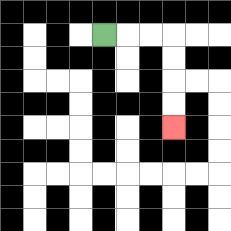{'start': '[4, 1]', 'end': '[7, 5]', 'path_directions': 'R,R,R,D,D,D,D', 'path_coordinates': '[[4, 1], [5, 1], [6, 1], [7, 1], [7, 2], [7, 3], [7, 4], [7, 5]]'}